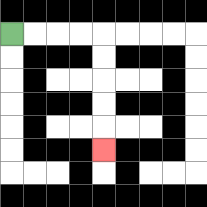{'start': '[0, 1]', 'end': '[4, 6]', 'path_directions': 'R,R,R,R,D,D,D,D,D', 'path_coordinates': '[[0, 1], [1, 1], [2, 1], [3, 1], [4, 1], [4, 2], [4, 3], [4, 4], [4, 5], [4, 6]]'}